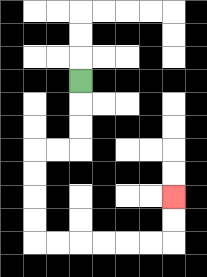{'start': '[3, 3]', 'end': '[7, 8]', 'path_directions': 'D,D,D,L,L,D,D,D,D,R,R,R,R,R,R,U,U', 'path_coordinates': '[[3, 3], [3, 4], [3, 5], [3, 6], [2, 6], [1, 6], [1, 7], [1, 8], [1, 9], [1, 10], [2, 10], [3, 10], [4, 10], [5, 10], [6, 10], [7, 10], [7, 9], [7, 8]]'}